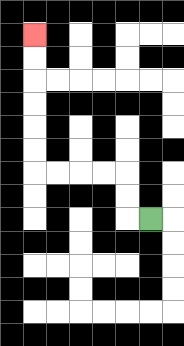{'start': '[6, 9]', 'end': '[1, 1]', 'path_directions': 'L,U,U,L,L,L,L,U,U,U,U,U,U', 'path_coordinates': '[[6, 9], [5, 9], [5, 8], [5, 7], [4, 7], [3, 7], [2, 7], [1, 7], [1, 6], [1, 5], [1, 4], [1, 3], [1, 2], [1, 1]]'}